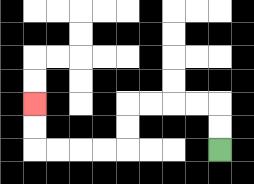{'start': '[9, 6]', 'end': '[1, 4]', 'path_directions': 'U,U,L,L,L,L,D,D,L,L,L,L,U,U', 'path_coordinates': '[[9, 6], [9, 5], [9, 4], [8, 4], [7, 4], [6, 4], [5, 4], [5, 5], [5, 6], [4, 6], [3, 6], [2, 6], [1, 6], [1, 5], [1, 4]]'}